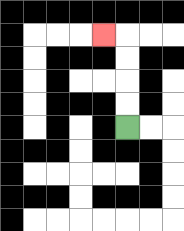{'start': '[5, 5]', 'end': '[4, 1]', 'path_directions': 'U,U,U,U,L', 'path_coordinates': '[[5, 5], [5, 4], [5, 3], [5, 2], [5, 1], [4, 1]]'}